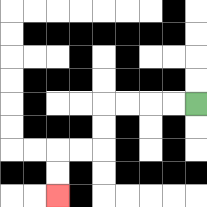{'start': '[8, 4]', 'end': '[2, 8]', 'path_directions': 'L,L,L,L,D,D,L,L,D,D', 'path_coordinates': '[[8, 4], [7, 4], [6, 4], [5, 4], [4, 4], [4, 5], [4, 6], [3, 6], [2, 6], [2, 7], [2, 8]]'}